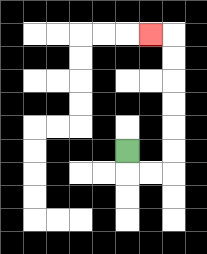{'start': '[5, 6]', 'end': '[6, 1]', 'path_directions': 'D,R,R,U,U,U,U,U,U,L', 'path_coordinates': '[[5, 6], [5, 7], [6, 7], [7, 7], [7, 6], [7, 5], [7, 4], [7, 3], [7, 2], [7, 1], [6, 1]]'}